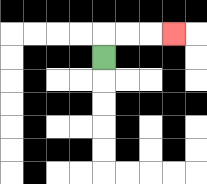{'start': '[4, 2]', 'end': '[7, 1]', 'path_directions': 'U,R,R,R', 'path_coordinates': '[[4, 2], [4, 1], [5, 1], [6, 1], [7, 1]]'}